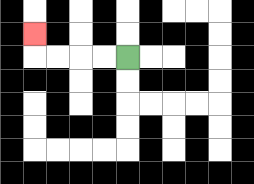{'start': '[5, 2]', 'end': '[1, 1]', 'path_directions': 'L,L,L,L,U', 'path_coordinates': '[[5, 2], [4, 2], [3, 2], [2, 2], [1, 2], [1, 1]]'}